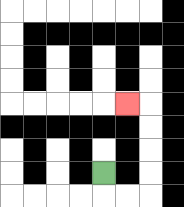{'start': '[4, 7]', 'end': '[5, 4]', 'path_directions': 'D,R,R,U,U,U,U,L', 'path_coordinates': '[[4, 7], [4, 8], [5, 8], [6, 8], [6, 7], [6, 6], [6, 5], [6, 4], [5, 4]]'}